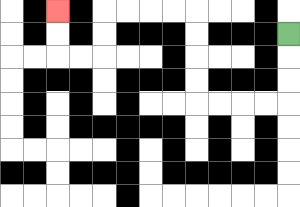{'start': '[12, 1]', 'end': '[2, 0]', 'path_directions': 'D,D,D,L,L,L,L,U,U,U,U,L,L,L,L,D,D,L,L,U,U', 'path_coordinates': '[[12, 1], [12, 2], [12, 3], [12, 4], [11, 4], [10, 4], [9, 4], [8, 4], [8, 3], [8, 2], [8, 1], [8, 0], [7, 0], [6, 0], [5, 0], [4, 0], [4, 1], [4, 2], [3, 2], [2, 2], [2, 1], [2, 0]]'}